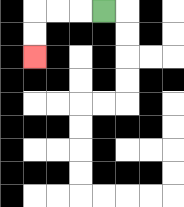{'start': '[4, 0]', 'end': '[1, 2]', 'path_directions': 'L,L,L,D,D', 'path_coordinates': '[[4, 0], [3, 0], [2, 0], [1, 0], [1, 1], [1, 2]]'}